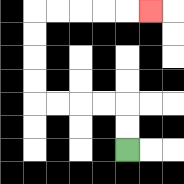{'start': '[5, 6]', 'end': '[6, 0]', 'path_directions': 'U,U,L,L,L,L,U,U,U,U,R,R,R,R,R', 'path_coordinates': '[[5, 6], [5, 5], [5, 4], [4, 4], [3, 4], [2, 4], [1, 4], [1, 3], [1, 2], [1, 1], [1, 0], [2, 0], [3, 0], [4, 0], [5, 0], [6, 0]]'}